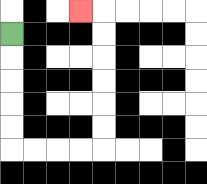{'start': '[0, 1]', 'end': '[3, 0]', 'path_directions': 'D,D,D,D,D,R,R,R,R,U,U,U,U,U,U,L', 'path_coordinates': '[[0, 1], [0, 2], [0, 3], [0, 4], [0, 5], [0, 6], [1, 6], [2, 6], [3, 6], [4, 6], [4, 5], [4, 4], [4, 3], [4, 2], [4, 1], [4, 0], [3, 0]]'}